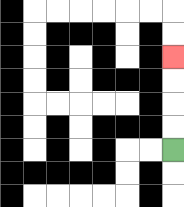{'start': '[7, 6]', 'end': '[7, 2]', 'path_directions': 'U,U,U,U', 'path_coordinates': '[[7, 6], [7, 5], [7, 4], [7, 3], [7, 2]]'}